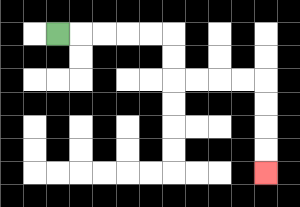{'start': '[2, 1]', 'end': '[11, 7]', 'path_directions': 'R,R,R,R,R,D,D,R,R,R,R,D,D,D,D', 'path_coordinates': '[[2, 1], [3, 1], [4, 1], [5, 1], [6, 1], [7, 1], [7, 2], [7, 3], [8, 3], [9, 3], [10, 3], [11, 3], [11, 4], [11, 5], [11, 6], [11, 7]]'}